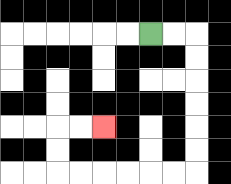{'start': '[6, 1]', 'end': '[4, 5]', 'path_directions': 'R,R,D,D,D,D,D,D,L,L,L,L,L,L,U,U,R,R', 'path_coordinates': '[[6, 1], [7, 1], [8, 1], [8, 2], [8, 3], [8, 4], [8, 5], [8, 6], [8, 7], [7, 7], [6, 7], [5, 7], [4, 7], [3, 7], [2, 7], [2, 6], [2, 5], [3, 5], [4, 5]]'}